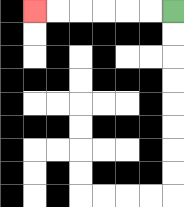{'start': '[7, 0]', 'end': '[1, 0]', 'path_directions': 'L,L,L,L,L,L', 'path_coordinates': '[[7, 0], [6, 0], [5, 0], [4, 0], [3, 0], [2, 0], [1, 0]]'}